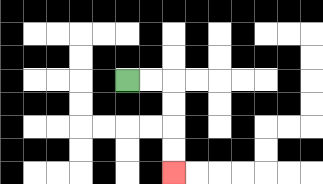{'start': '[5, 3]', 'end': '[7, 7]', 'path_directions': 'R,R,D,D,D,D', 'path_coordinates': '[[5, 3], [6, 3], [7, 3], [7, 4], [7, 5], [7, 6], [7, 7]]'}